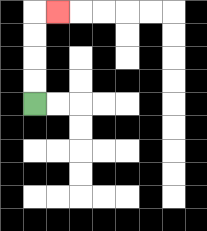{'start': '[1, 4]', 'end': '[2, 0]', 'path_directions': 'U,U,U,U,R', 'path_coordinates': '[[1, 4], [1, 3], [1, 2], [1, 1], [1, 0], [2, 0]]'}